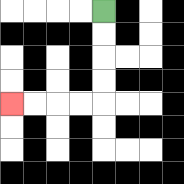{'start': '[4, 0]', 'end': '[0, 4]', 'path_directions': 'D,D,D,D,L,L,L,L', 'path_coordinates': '[[4, 0], [4, 1], [4, 2], [4, 3], [4, 4], [3, 4], [2, 4], [1, 4], [0, 4]]'}